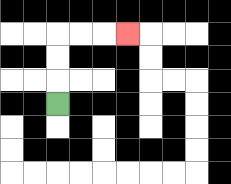{'start': '[2, 4]', 'end': '[5, 1]', 'path_directions': 'U,U,U,R,R,R', 'path_coordinates': '[[2, 4], [2, 3], [2, 2], [2, 1], [3, 1], [4, 1], [5, 1]]'}